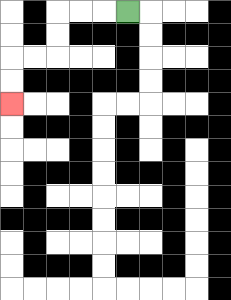{'start': '[5, 0]', 'end': '[0, 4]', 'path_directions': 'L,L,L,D,D,L,L,D,D', 'path_coordinates': '[[5, 0], [4, 0], [3, 0], [2, 0], [2, 1], [2, 2], [1, 2], [0, 2], [0, 3], [0, 4]]'}